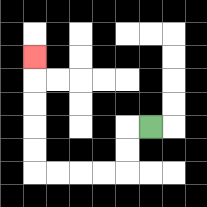{'start': '[6, 5]', 'end': '[1, 2]', 'path_directions': 'L,D,D,L,L,L,L,U,U,U,U,U', 'path_coordinates': '[[6, 5], [5, 5], [5, 6], [5, 7], [4, 7], [3, 7], [2, 7], [1, 7], [1, 6], [1, 5], [1, 4], [1, 3], [1, 2]]'}